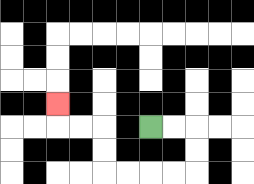{'start': '[6, 5]', 'end': '[2, 4]', 'path_directions': 'R,R,D,D,L,L,L,L,U,U,L,L,U', 'path_coordinates': '[[6, 5], [7, 5], [8, 5], [8, 6], [8, 7], [7, 7], [6, 7], [5, 7], [4, 7], [4, 6], [4, 5], [3, 5], [2, 5], [2, 4]]'}